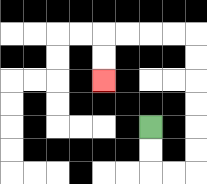{'start': '[6, 5]', 'end': '[4, 3]', 'path_directions': 'D,D,R,R,U,U,U,U,U,U,L,L,L,L,D,D', 'path_coordinates': '[[6, 5], [6, 6], [6, 7], [7, 7], [8, 7], [8, 6], [8, 5], [8, 4], [8, 3], [8, 2], [8, 1], [7, 1], [6, 1], [5, 1], [4, 1], [4, 2], [4, 3]]'}